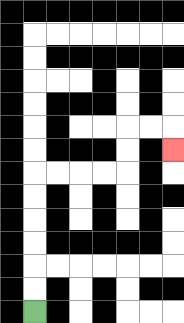{'start': '[1, 13]', 'end': '[7, 6]', 'path_directions': 'U,U,U,U,U,U,R,R,R,R,U,U,R,R,D', 'path_coordinates': '[[1, 13], [1, 12], [1, 11], [1, 10], [1, 9], [1, 8], [1, 7], [2, 7], [3, 7], [4, 7], [5, 7], [5, 6], [5, 5], [6, 5], [7, 5], [7, 6]]'}